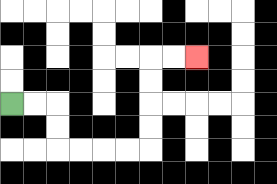{'start': '[0, 4]', 'end': '[8, 2]', 'path_directions': 'R,R,D,D,R,R,R,R,U,U,U,U,R,R', 'path_coordinates': '[[0, 4], [1, 4], [2, 4], [2, 5], [2, 6], [3, 6], [4, 6], [5, 6], [6, 6], [6, 5], [6, 4], [6, 3], [6, 2], [7, 2], [8, 2]]'}